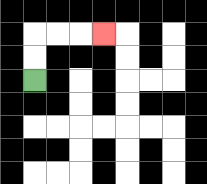{'start': '[1, 3]', 'end': '[4, 1]', 'path_directions': 'U,U,R,R,R', 'path_coordinates': '[[1, 3], [1, 2], [1, 1], [2, 1], [3, 1], [4, 1]]'}